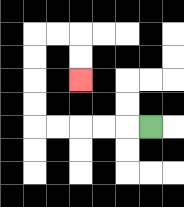{'start': '[6, 5]', 'end': '[3, 3]', 'path_directions': 'L,L,L,L,L,U,U,U,U,R,R,D,D', 'path_coordinates': '[[6, 5], [5, 5], [4, 5], [3, 5], [2, 5], [1, 5], [1, 4], [1, 3], [1, 2], [1, 1], [2, 1], [3, 1], [3, 2], [3, 3]]'}